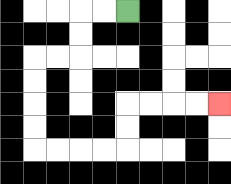{'start': '[5, 0]', 'end': '[9, 4]', 'path_directions': 'L,L,D,D,L,L,D,D,D,D,R,R,R,R,U,U,R,R,R,R', 'path_coordinates': '[[5, 0], [4, 0], [3, 0], [3, 1], [3, 2], [2, 2], [1, 2], [1, 3], [1, 4], [1, 5], [1, 6], [2, 6], [3, 6], [4, 6], [5, 6], [5, 5], [5, 4], [6, 4], [7, 4], [8, 4], [9, 4]]'}